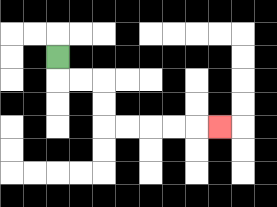{'start': '[2, 2]', 'end': '[9, 5]', 'path_directions': 'D,R,R,D,D,R,R,R,R,R', 'path_coordinates': '[[2, 2], [2, 3], [3, 3], [4, 3], [4, 4], [4, 5], [5, 5], [6, 5], [7, 5], [8, 5], [9, 5]]'}